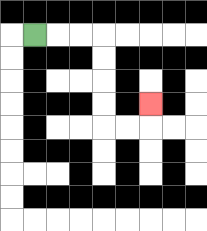{'start': '[1, 1]', 'end': '[6, 4]', 'path_directions': 'R,R,R,D,D,D,D,R,R,U', 'path_coordinates': '[[1, 1], [2, 1], [3, 1], [4, 1], [4, 2], [4, 3], [4, 4], [4, 5], [5, 5], [6, 5], [6, 4]]'}